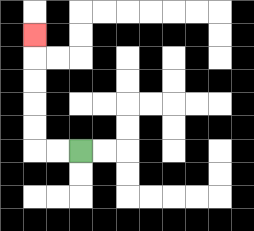{'start': '[3, 6]', 'end': '[1, 1]', 'path_directions': 'L,L,U,U,U,U,U', 'path_coordinates': '[[3, 6], [2, 6], [1, 6], [1, 5], [1, 4], [1, 3], [1, 2], [1, 1]]'}